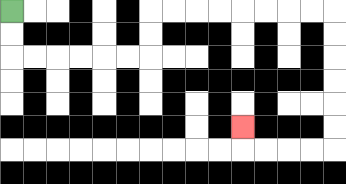{'start': '[0, 0]', 'end': '[10, 5]', 'path_directions': 'D,D,R,R,R,R,R,R,U,U,R,R,R,R,R,R,R,R,D,D,D,D,D,D,L,L,L,L,U', 'path_coordinates': '[[0, 0], [0, 1], [0, 2], [1, 2], [2, 2], [3, 2], [4, 2], [5, 2], [6, 2], [6, 1], [6, 0], [7, 0], [8, 0], [9, 0], [10, 0], [11, 0], [12, 0], [13, 0], [14, 0], [14, 1], [14, 2], [14, 3], [14, 4], [14, 5], [14, 6], [13, 6], [12, 6], [11, 6], [10, 6], [10, 5]]'}